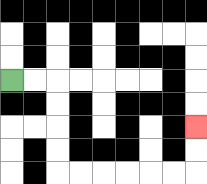{'start': '[0, 3]', 'end': '[8, 5]', 'path_directions': 'R,R,D,D,D,D,R,R,R,R,R,R,U,U', 'path_coordinates': '[[0, 3], [1, 3], [2, 3], [2, 4], [2, 5], [2, 6], [2, 7], [3, 7], [4, 7], [5, 7], [6, 7], [7, 7], [8, 7], [8, 6], [8, 5]]'}